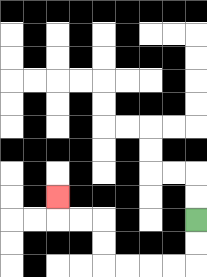{'start': '[8, 9]', 'end': '[2, 8]', 'path_directions': 'D,D,L,L,L,L,U,U,L,L,U', 'path_coordinates': '[[8, 9], [8, 10], [8, 11], [7, 11], [6, 11], [5, 11], [4, 11], [4, 10], [4, 9], [3, 9], [2, 9], [2, 8]]'}